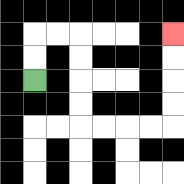{'start': '[1, 3]', 'end': '[7, 1]', 'path_directions': 'U,U,R,R,D,D,D,D,R,R,R,R,U,U,U,U', 'path_coordinates': '[[1, 3], [1, 2], [1, 1], [2, 1], [3, 1], [3, 2], [3, 3], [3, 4], [3, 5], [4, 5], [5, 5], [6, 5], [7, 5], [7, 4], [7, 3], [7, 2], [7, 1]]'}